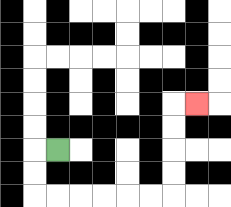{'start': '[2, 6]', 'end': '[8, 4]', 'path_directions': 'L,D,D,R,R,R,R,R,R,U,U,U,U,R', 'path_coordinates': '[[2, 6], [1, 6], [1, 7], [1, 8], [2, 8], [3, 8], [4, 8], [5, 8], [6, 8], [7, 8], [7, 7], [7, 6], [7, 5], [7, 4], [8, 4]]'}